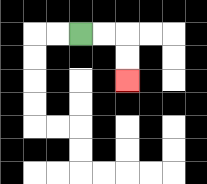{'start': '[3, 1]', 'end': '[5, 3]', 'path_directions': 'R,R,D,D', 'path_coordinates': '[[3, 1], [4, 1], [5, 1], [5, 2], [5, 3]]'}